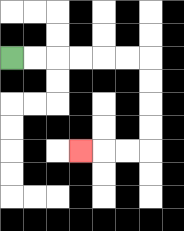{'start': '[0, 2]', 'end': '[3, 6]', 'path_directions': 'R,R,R,R,R,R,D,D,D,D,L,L,L', 'path_coordinates': '[[0, 2], [1, 2], [2, 2], [3, 2], [4, 2], [5, 2], [6, 2], [6, 3], [6, 4], [6, 5], [6, 6], [5, 6], [4, 6], [3, 6]]'}